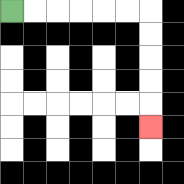{'start': '[0, 0]', 'end': '[6, 5]', 'path_directions': 'R,R,R,R,R,R,D,D,D,D,D', 'path_coordinates': '[[0, 0], [1, 0], [2, 0], [3, 0], [4, 0], [5, 0], [6, 0], [6, 1], [6, 2], [6, 3], [6, 4], [6, 5]]'}